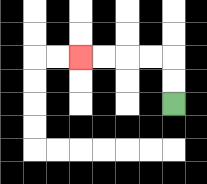{'start': '[7, 4]', 'end': '[3, 2]', 'path_directions': 'U,U,L,L,L,L', 'path_coordinates': '[[7, 4], [7, 3], [7, 2], [6, 2], [5, 2], [4, 2], [3, 2]]'}